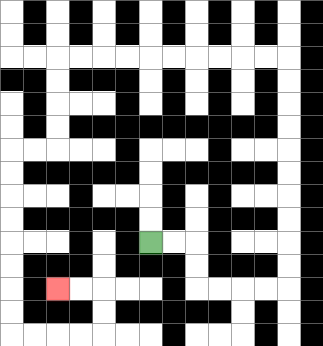{'start': '[6, 10]', 'end': '[2, 12]', 'path_directions': 'R,R,D,D,R,R,R,R,U,U,U,U,U,U,U,U,U,U,L,L,L,L,L,L,L,L,L,L,D,D,D,D,L,L,D,D,D,D,D,D,D,D,R,R,R,R,U,U,L,L', 'path_coordinates': '[[6, 10], [7, 10], [8, 10], [8, 11], [8, 12], [9, 12], [10, 12], [11, 12], [12, 12], [12, 11], [12, 10], [12, 9], [12, 8], [12, 7], [12, 6], [12, 5], [12, 4], [12, 3], [12, 2], [11, 2], [10, 2], [9, 2], [8, 2], [7, 2], [6, 2], [5, 2], [4, 2], [3, 2], [2, 2], [2, 3], [2, 4], [2, 5], [2, 6], [1, 6], [0, 6], [0, 7], [0, 8], [0, 9], [0, 10], [0, 11], [0, 12], [0, 13], [0, 14], [1, 14], [2, 14], [3, 14], [4, 14], [4, 13], [4, 12], [3, 12], [2, 12]]'}